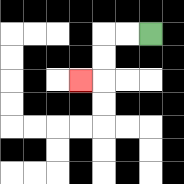{'start': '[6, 1]', 'end': '[3, 3]', 'path_directions': 'L,L,D,D,L', 'path_coordinates': '[[6, 1], [5, 1], [4, 1], [4, 2], [4, 3], [3, 3]]'}